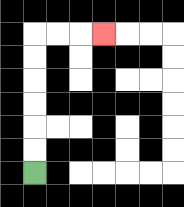{'start': '[1, 7]', 'end': '[4, 1]', 'path_directions': 'U,U,U,U,U,U,R,R,R', 'path_coordinates': '[[1, 7], [1, 6], [1, 5], [1, 4], [1, 3], [1, 2], [1, 1], [2, 1], [3, 1], [4, 1]]'}